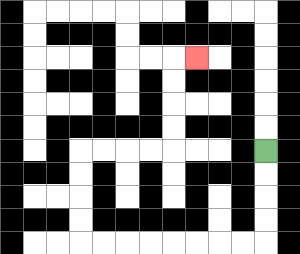{'start': '[11, 6]', 'end': '[8, 2]', 'path_directions': 'D,D,D,D,L,L,L,L,L,L,L,L,U,U,U,U,R,R,R,R,U,U,U,U,R', 'path_coordinates': '[[11, 6], [11, 7], [11, 8], [11, 9], [11, 10], [10, 10], [9, 10], [8, 10], [7, 10], [6, 10], [5, 10], [4, 10], [3, 10], [3, 9], [3, 8], [3, 7], [3, 6], [4, 6], [5, 6], [6, 6], [7, 6], [7, 5], [7, 4], [7, 3], [7, 2], [8, 2]]'}